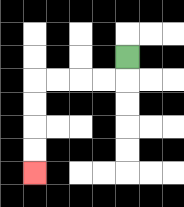{'start': '[5, 2]', 'end': '[1, 7]', 'path_directions': 'D,L,L,L,L,D,D,D,D', 'path_coordinates': '[[5, 2], [5, 3], [4, 3], [3, 3], [2, 3], [1, 3], [1, 4], [1, 5], [1, 6], [1, 7]]'}